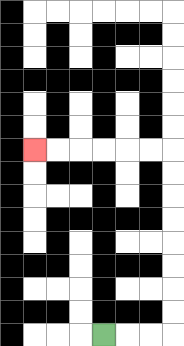{'start': '[4, 14]', 'end': '[1, 6]', 'path_directions': 'R,R,R,U,U,U,U,U,U,U,U,L,L,L,L,L,L', 'path_coordinates': '[[4, 14], [5, 14], [6, 14], [7, 14], [7, 13], [7, 12], [7, 11], [7, 10], [7, 9], [7, 8], [7, 7], [7, 6], [6, 6], [5, 6], [4, 6], [3, 6], [2, 6], [1, 6]]'}